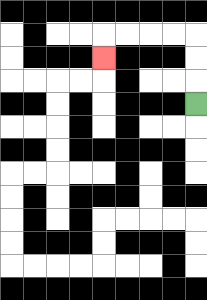{'start': '[8, 4]', 'end': '[4, 2]', 'path_directions': 'U,U,U,L,L,L,L,D', 'path_coordinates': '[[8, 4], [8, 3], [8, 2], [8, 1], [7, 1], [6, 1], [5, 1], [4, 1], [4, 2]]'}